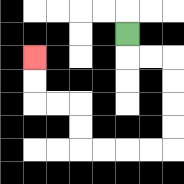{'start': '[5, 1]', 'end': '[1, 2]', 'path_directions': 'D,R,R,D,D,D,D,L,L,L,L,U,U,L,L,U,U', 'path_coordinates': '[[5, 1], [5, 2], [6, 2], [7, 2], [7, 3], [7, 4], [7, 5], [7, 6], [6, 6], [5, 6], [4, 6], [3, 6], [3, 5], [3, 4], [2, 4], [1, 4], [1, 3], [1, 2]]'}